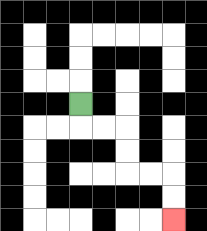{'start': '[3, 4]', 'end': '[7, 9]', 'path_directions': 'D,R,R,D,D,R,R,D,D', 'path_coordinates': '[[3, 4], [3, 5], [4, 5], [5, 5], [5, 6], [5, 7], [6, 7], [7, 7], [7, 8], [7, 9]]'}